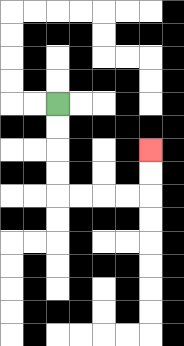{'start': '[2, 4]', 'end': '[6, 6]', 'path_directions': 'D,D,D,D,R,R,R,R,U,U', 'path_coordinates': '[[2, 4], [2, 5], [2, 6], [2, 7], [2, 8], [3, 8], [4, 8], [5, 8], [6, 8], [6, 7], [6, 6]]'}